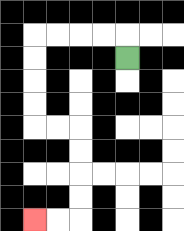{'start': '[5, 2]', 'end': '[1, 9]', 'path_directions': 'U,L,L,L,L,D,D,D,D,R,R,D,D,D,D,L,L', 'path_coordinates': '[[5, 2], [5, 1], [4, 1], [3, 1], [2, 1], [1, 1], [1, 2], [1, 3], [1, 4], [1, 5], [2, 5], [3, 5], [3, 6], [3, 7], [3, 8], [3, 9], [2, 9], [1, 9]]'}